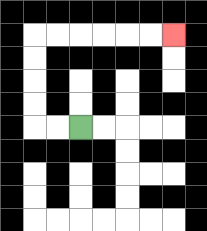{'start': '[3, 5]', 'end': '[7, 1]', 'path_directions': 'L,L,U,U,U,U,R,R,R,R,R,R', 'path_coordinates': '[[3, 5], [2, 5], [1, 5], [1, 4], [1, 3], [1, 2], [1, 1], [2, 1], [3, 1], [4, 1], [5, 1], [6, 1], [7, 1]]'}